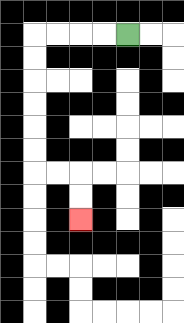{'start': '[5, 1]', 'end': '[3, 9]', 'path_directions': 'L,L,L,L,D,D,D,D,D,D,R,R,D,D', 'path_coordinates': '[[5, 1], [4, 1], [3, 1], [2, 1], [1, 1], [1, 2], [1, 3], [1, 4], [1, 5], [1, 6], [1, 7], [2, 7], [3, 7], [3, 8], [3, 9]]'}